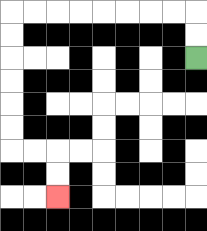{'start': '[8, 2]', 'end': '[2, 8]', 'path_directions': 'U,U,L,L,L,L,L,L,L,L,D,D,D,D,D,D,R,R,D,D', 'path_coordinates': '[[8, 2], [8, 1], [8, 0], [7, 0], [6, 0], [5, 0], [4, 0], [3, 0], [2, 0], [1, 0], [0, 0], [0, 1], [0, 2], [0, 3], [0, 4], [0, 5], [0, 6], [1, 6], [2, 6], [2, 7], [2, 8]]'}